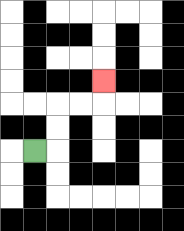{'start': '[1, 6]', 'end': '[4, 3]', 'path_directions': 'R,U,U,R,R,U', 'path_coordinates': '[[1, 6], [2, 6], [2, 5], [2, 4], [3, 4], [4, 4], [4, 3]]'}